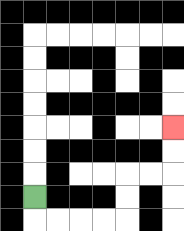{'start': '[1, 8]', 'end': '[7, 5]', 'path_directions': 'D,R,R,R,R,U,U,R,R,U,U', 'path_coordinates': '[[1, 8], [1, 9], [2, 9], [3, 9], [4, 9], [5, 9], [5, 8], [5, 7], [6, 7], [7, 7], [7, 6], [7, 5]]'}